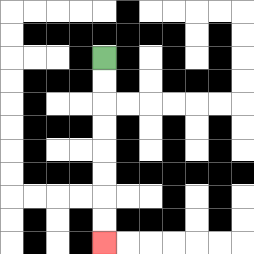{'start': '[4, 2]', 'end': '[4, 10]', 'path_directions': 'D,D,D,D,D,D,D,D', 'path_coordinates': '[[4, 2], [4, 3], [4, 4], [4, 5], [4, 6], [4, 7], [4, 8], [4, 9], [4, 10]]'}